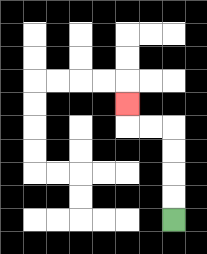{'start': '[7, 9]', 'end': '[5, 4]', 'path_directions': 'U,U,U,U,L,L,U', 'path_coordinates': '[[7, 9], [7, 8], [7, 7], [7, 6], [7, 5], [6, 5], [5, 5], [5, 4]]'}